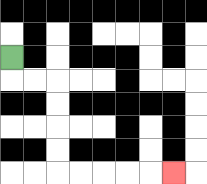{'start': '[0, 2]', 'end': '[7, 7]', 'path_directions': 'D,R,R,D,D,D,D,R,R,R,R,R', 'path_coordinates': '[[0, 2], [0, 3], [1, 3], [2, 3], [2, 4], [2, 5], [2, 6], [2, 7], [3, 7], [4, 7], [5, 7], [6, 7], [7, 7]]'}